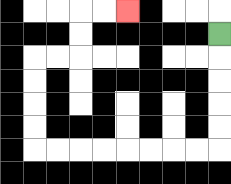{'start': '[9, 1]', 'end': '[5, 0]', 'path_directions': 'D,D,D,D,D,L,L,L,L,L,L,L,L,U,U,U,U,R,R,U,U,R,R', 'path_coordinates': '[[9, 1], [9, 2], [9, 3], [9, 4], [9, 5], [9, 6], [8, 6], [7, 6], [6, 6], [5, 6], [4, 6], [3, 6], [2, 6], [1, 6], [1, 5], [1, 4], [1, 3], [1, 2], [2, 2], [3, 2], [3, 1], [3, 0], [4, 0], [5, 0]]'}